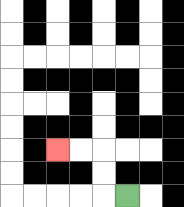{'start': '[5, 8]', 'end': '[2, 6]', 'path_directions': 'L,U,U,L,L', 'path_coordinates': '[[5, 8], [4, 8], [4, 7], [4, 6], [3, 6], [2, 6]]'}